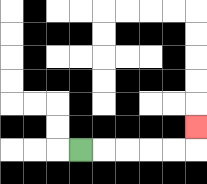{'start': '[3, 6]', 'end': '[8, 5]', 'path_directions': 'R,R,R,R,R,U', 'path_coordinates': '[[3, 6], [4, 6], [5, 6], [6, 6], [7, 6], [8, 6], [8, 5]]'}